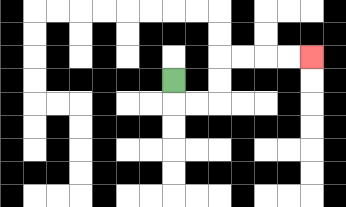{'start': '[7, 3]', 'end': '[13, 2]', 'path_directions': 'D,R,R,U,U,R,R,R,R', 'path_coordinates': '[[7, 3], [7, 4], [8, 4], [9, 4], [9, 3], [9, 2], [10, 2], [11, 2], [12, 2], [13, 2]]'}